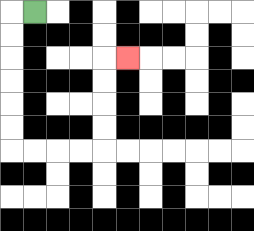{'start': '[1, 0]', 'end': '[5, 2]', 'path_directions': 'L,D,D,D,D,D,D,R,R,R,R,U,U,U,U,R', 'path_coordinates': '[[1, 0], [0, 0], [0, 1], [0, 2], [0, 3], [0, 4], [0, 5], [0, 6], [1, 6], [2, 6], [3, 6], [4, 6], [4, 5], [4, 4], [4, 3], [4, 2], [5, 2]]'}